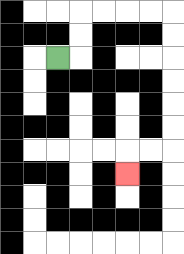{'start': '[2, 2]', 'end': '[5, 7]', 'path_directions': 'R,U,U,R,R,R,R,D,D,D,D,D,D,L,L,D', 'path_coordinates': '[[2, 2], [3, 2], [3, 1], [3, 0], [4, 0], [5, 0], [6, 0], [7, 0], [7, 1], [7, 2], [7, 3], [7, 4], [7, 5], [7, 6], [6, 6], [5, 6], [5, 7]]'}